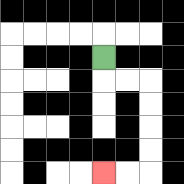{'start': '[4, 2]', 'end': '[4, 7]', 'path_directions': 'D,R,R,D,D,D,D,L,L', 'path_coordinates': '[[4, 2], [4, 3], [5, 3], [6, 3], [6, 4], [6, 5], [6, 6], [6, 7], [5, 7], [4, 7]]'}